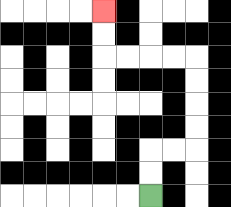{'start': '[6, 8]', 'end': '[4, 0]', 'path_directions': 'U,U,R,R,U,U,U,U,L,L,L,L,U,U', 'path_coordinates': '[[6, 8], [6, 7], [6, 6], [7, 6], [8, 6], [8, 5], [8, 4], [8, 3], [8, 2], [7, 2], [6, 2], [5, 2], [4, 2], [4, 1], [4, 0]]'}